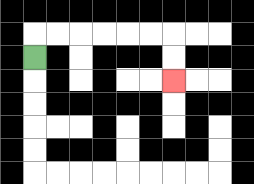{'start': '[1, 2]', 'end': '[7, 3]', 'path_directions': 'U,R,R,R,R,R,R,D,D', 'path_coordinates': '[[1, 2], [1, 1], [2, 1], [3, 1], [4, 1], [5, 1], [6, 1], [7, 1], [7, 2], [7, 3]]'}